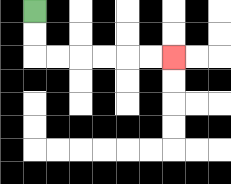{'start': '[1, 0]', 'end': '[7, 2]', 'path_directions': 'D,D,R,R,R,R,R,R', 'path_coordinates': '[[1, 0], [1, 1], [1, 2], [2, 2], [3, 2], [4, 2], [5, 2], [6, 2], [7, 2]]'}